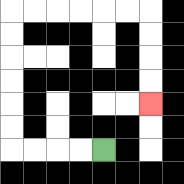{'start': '[4, 6]', 'end': '[6, 4]', 'path_directions': 'L,L,L,L,U,U,U,U,U,U,R,R,R,R,R,R,D,D,D,D', 'path_coordinates': '[[4, 6], [3, 6], [2, 6], [1, 6], [0, 6], [0, 5], [0, 4], [0, 3], [0, 2], [0, 1], [0, 0], [1, 0], [2, 0], [3, 0], [4, 0], [5, 0], [6, 0], [6, 1], [6, 2], [6, 3], [6, 4]]'}